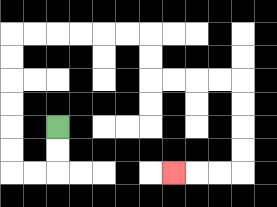{'start': '[2, 5]', 'end': '[7, 7]', 'path_directions': 'D,D,L,L,U,U,U,U,U,U,R,R,R,R,R,R,D,D,R,R,R,R,D,D,D,D,L,L,L', 'path_coordinates': '[[2, 5], [2, 6], [2, 7], [1, 7], [0, 7], [0, 6], [0, 5], [0, 4], [0, 3], [0, 2], [0, 1], [1, 1], [2, 1], [3, 1], [4, 1], [5, 1], [6, 1], [6, 2], [6, 3], [7, 3], [8, 3], [9, 3], [10, 3], [10, 4], [10, 5], [10, 6], [10, 7], [9, 7], [8, 7], [7, 7]]'}